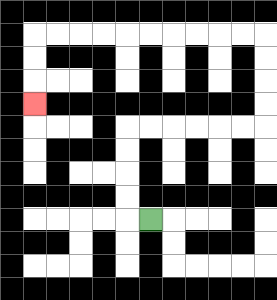{'start': '[6, 9]', 'end': '[1, 4]', 'path_directions': 'L,U,U,U,U,R,R,R,R,R,R,U,U,U,U,L,L,L,L,L,L,L,L,L,L,D,D,D', 'path_coordinates': '[[6, 9], [5, 9], [5, 8], [5, 7], [5, 6], [5, 5], [6, 5], [7, 5], [8, 5], [9, 5], [10, 5], [11, 5], [11, 4], [11, 3], [11, 2], [11, 1], [10, 1], [9, 1], [8, 1], [7, 1], [6, 1], [5, 1], [4, 1], [3, 1], [2, 1], [1, 1], [1, 2], [1, 3], [1, 4]]'}